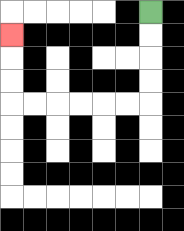{'start': '[6, 0]', 'end': '[0, 1]', 'path_directions': 'D,D,D,D,L,L,L,L,L,L,U,U,U', 'path_coordinates': '[[6, 0], [6, 1], [6, 2], [6, 3], [6, 4], [5, 4], [4, 4], [3, 4], [2, 4], [1, 4], [0, 4], [0, 3], [0, 2], [0, 1]]'}